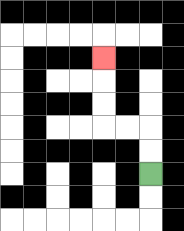{'start': '[6, 7]', 'end': '[4, 2]', 'path_directions': 'U,U,L,L,U,U,U', 'path_coordinates': '[[6, 7], [6, 6], [6, 5], [5, 5], [4, 5], [4, 4], [4, 3], [4, 2]]'}